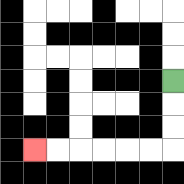{'start': '[7, 3]', 'end': '[1, 6]', 'path_directions': 'D,D,D,L,L,L,L,L,L', 'path_coordinates': '[[7, 3], [7, 4], [7, 5], [7, 6], [6, 6], [5, 6], [4, 6], [3, 6], [2, 6], [1, 6]]'}